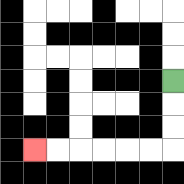{'start': '[7, 3]', 'end': '[1, 6]', 'path_directions': 'D,D,D,L,L,L,L,L,L', 'path_coordinates': '[[7, 3], [7, 4], [7, 5], [7, 6], [6, 6], [5, 6], [4, 6], [3, 6], [2, 6], [1, 6]]'}